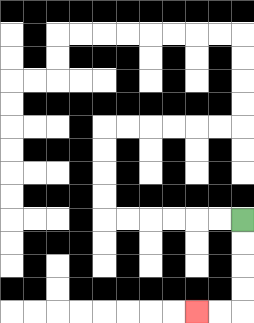{'start': '[10, 9]', 'end': '[8, 13]', 'path_directions': 'D,D,D,D,L,L', 'path_coordinates': '[[10, 9], [10, 10], [10, 11], [10, 12], [10, 13], [9, 13], [8, 13]]'}